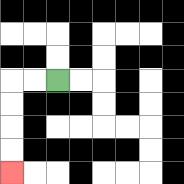{'start': '[2, 3]', 'end': '[0, 7]', 'path_directions': 'L,L,D,D,D,D', 'path_coordinates': '[[2, 3], [1, 3], [0, 3], [0, 4], [0, 5], [0, 6], [0, 7]]'}